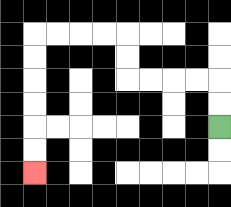{'start': '[9, 5]', 'end': '[1, 7]', 'path_directions': 'U,U,L,L,L,L,U,U,L,L,L,L,D,D,D,D,D,D', 'path_coordinates': '[[9, 5], [9, 4], [9, 3], [8, 3], [7, 3], [6, 3], [5, 3], [5, 2], [5, 1], [4, 1], [3, 1], [2, 1], [1, 1], [1, 2], [1, 3], [1, 4], [1, 5], [1, 6], [1, 7]]'}